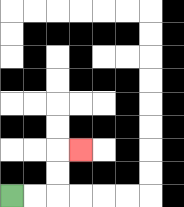{'start': '[0, 8]', 'end': '[3, 6]', 'path_directions': 'R,R,U,U,R', 'path_coordinates': '[[0, 8], [1, 8], [2, 8], [2, 7], [2, 6], [3, 6]]'}